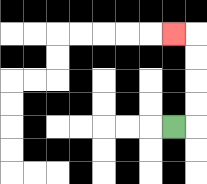{'start': '[7, 5]', 'end': '[7, 1]', 'path_directions': 'R,U,U,U,U,L', 'path_coordinates': '[[7, 5], [8, 5], [8, 4], [8, 3], [8, 2], [8, 1], [7, 1]]'}